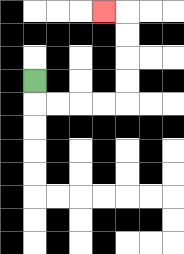{'start': '[1, 3]', 'end': '[4, 0]', 'path_directions': 'D,R,R,R,R,U,U,U,U,L', 'path_coordinates': '[[1, 3], [1, 4], [2, 4], [3, 4], [4, 4], [5, 4], [5, 3], [5, 2], [5, 1], [5, 0], [4, 0]]'}